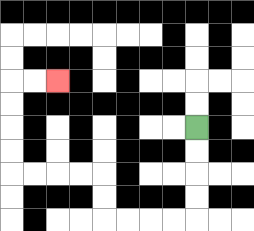{'start': '[8, 5]', 'end': '[2, 3]', 'path_directions': 'D,D,D,D,L,L,L,L,U,U,L,L,L,L,U,U,U,U,R,R', 'path_coordinates': '[[8, 5], [8, 6], [8, 7], [8, 8], [8, 9], [7, 9], [6, 9], [5, 9], [4, 9], [4, 8], [4, 7], [3, 7], [2, 7], [1, 7], [0, 7], [0, 6], [0, 5], [0, 4], [0, 3], [1, 3], [2, 3]]'}